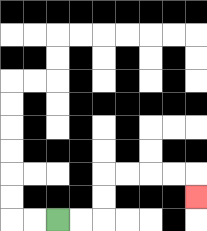{'start': '[2, 9]', 'end': '[8, 8]', 'path_directions': 'R,R,U,U,R,R,R,R,D', 'path_coordinates': '[[2, 9], [3, 9], [4, 9], [4, 8], [4, 7], [5, 7], [6, 7], [7, 7], [8, 7], [8, 8]]'}